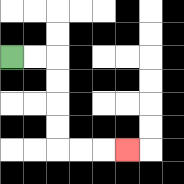{'start': '[0, 2]', 'end': '[5, 6]', 'path_directions': 'R,R,D,D,D,D,R,R,R', 'path_coordinates': '[[0, 2], [1, 2], [2, 2], [2, 3], [2, 4], [2, 5], [2, 6], [3, 6], [4, 6], [5, 6]]'}